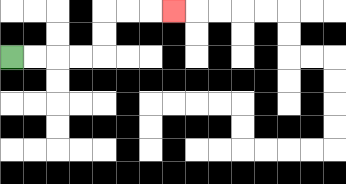{'start': '[0, 2]', 'end': '[7, 0]', 'path_directions': 'R,R,R,R,U,U,R,R,R', 'path_coordinates': '[[0, 2], [1, 2], [2, 2], [3, 2], [4, 2], [4, 1], [4, 0], [5, 0], [6, 0], [7, 0]]'}